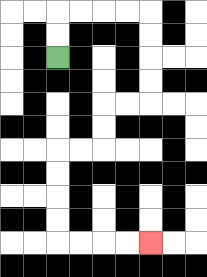{'start': '[2, 2]', 'end': '[6, 10]', 'path_directions': 'U,U,R,R,R,R,D,D,D,D,L,L,D,D,L,L,D,D,D,D,R,R,R,R', 'path_coordinates': '[[2, 2], [2, 1], [2, 0], [3, 0], [4, 0], [5, 0], [6, 0], [6, 1], [6, 2], [6, 3], [6, 4], [5, 4], [4, 4], [4, 5], [4, 6], [3, 6], [2, 6], [2, 7], [2, 8], [2, 9], [2, 10], [3, 10], [4, 10], [5, 10], [6, 10]]'}